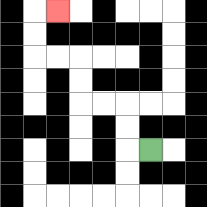{'start': '[6, 6]', 'end': '[2, 0]', 'path_directions': 'L,U,U,L,L,U,U,L,L,U,U,R', 'path_coordinates': '[[6, 6], [5, 6], [5, 5], [5, 4], [4, 4], [3, 4], [3, 3], [3, 2], [2, 2], [1, 2], [1, 1], [1, 0], [2, 0]]'}